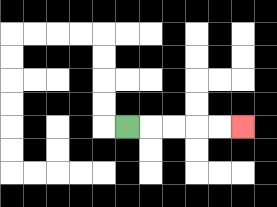{'start': '[5, 5]', 'end': '[10, 5]', 'path_directions': 'R,R,R,R,R', 'path_coordinates': '[[5, 5], [6, 5], [7, 5], [8, 5], [9, 5], [10, 5]]'}